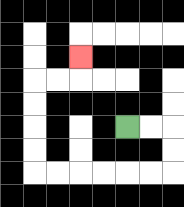{'start': '[5, 5]', 'end': '[3, 2]', 'path_directions': 'R,R,D,D,L,L,L,L,L,L,U,U,U,U,R,R,U', 'path_coordinates': '[[5, 5], [6, 5], [7, 5], [7, 6], [7, 7], [6, 7], [5, 7], [4, 7], [3, 7], [2, 7], [1, 7], [1, 6], [1, 5], [1, 4], [1, 3], [2, 3], [3, 3], [3, 2]]'}